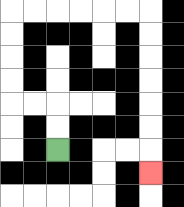{'start': '[2, 6]', 'end': '[6, 7]', 'path_directions': 'U,U,L,L,U,U,U,U,R,R,R,R,R,R,D,D,D,D,D,D,D', 'path_coordinates': '[[2, 6], [2, 5], [2, 4], [1, 4], [0, 4], [0, 3], [0, 2], [0, 1], [0, 0], [1, 0], [2, 0], [3, 0], [4, 0], [5, 0], [6, 0], [6, 1], [6, 2], [6, 3], [6, 4], [6, 5], [6, 6], [6, 7]]'}